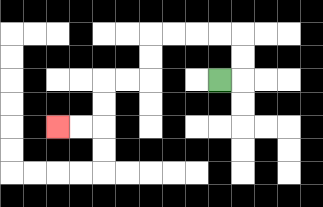{'start': '[9, 3]', 'end': '[2, 5]', 'path_directions': 'R,U,U,L,L,L,L,D,D,L,L,D,D,L,L', 'path_coordinates': '[[9, 3], [10, 3], [10, 2], [10, 1], [9, 1], [8, 1], [7, 1], [6, 1], [6, 2], [6, 3], [5, 3], [4, 3], [4, 4], [4, 5], [3, 5], [2, 5]]'}